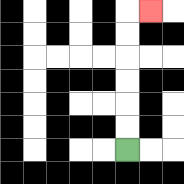{'start': '[5, 6]', 'end': '[6, 0]', 'path_directions': 'U,U,U,U,U,U,R', 'path_coordinates': '[[5, 6], [5, 5], [5, 4], [5, 3], [5, 2], [5, 1], [5, 0], [6, 0]]'}